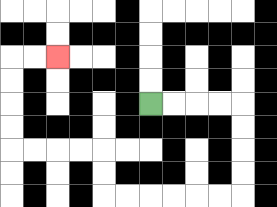{'start': '[6, 4]', 'end': '[2, 2]', 'path_directions': 'R,R,R,R,D,D,D,D,L,L,L,L,L,L,U,U,L,L,L,L,U,U,U,U,R,R', 'path_coordinates': '[[6, 4], [7, 4], [8, 4], [9, 4], [10, 4], [10, 5], [10, 6], [10, 7], [10, 8], [9, 8], [8, 8], [7, 8], [6, 8], [5, 8], [4, 8], [4, 7], [4, 6], [3, 6], [2, 6], [1, 6], [0, 6], [0, 5], [0, 4], [0, 3], [0, 2], [1, 2], [2, 2]]'}